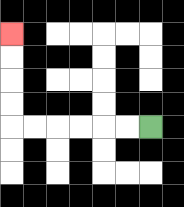{'start': '[6, 5]', 'end': '[0, 1]', 'path_directions': 'L,L,L,L,L,L,U,U,U,U', 'path_coordinates': '[[6, 5], [5, 5], [4, 5], [3, 5], [2, 5], [1, 5], [0, 5], [0, 4], [0, 3], [0, 2], [0, 1]]'}